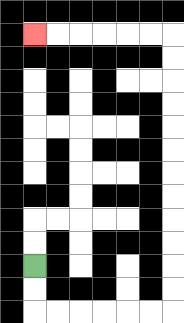{'start': '[1, 11]', 'end': '[1, 1]', 'path_directions': 'D,D,R,R,R,R,R,R,U,U,U,U,U,U,U,U,U,U,U,U,L,L,L,L,L,L', 'path_coordinates': '[[1, 11], [1, 12], [1, 13], [2, 13], [3, 13], [4, 13], [5, 13], [6, 13], [7, 13], [7, 12], [7, 11], [7, 10], [7, 9], [7, 8], [7, 7], [7, 6], [7, 5], [7, 4], [7, 3], [7, 2], [7, 1], [6, 1], [5, 1], [4, 1], [3, 1], [2, 1], [1, 1]]'}